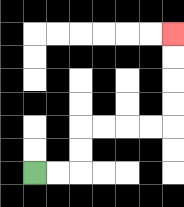{'start': '[1, 7]', 'end': '[7, 1]', 'path_directions': 'R,R,U,U,R,R,R,R,U,U,U,U', 'path_coordinates': '[[1, 7], [2, 7], [3, 7], [3, 6], [3, 5], [4, 5], [5, 5], [6, 5], [7, 5], [7, 4], [7, 3], [7, 2], [7, 1]]'}